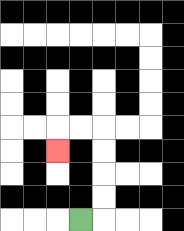{'start': '[3, 9]', 'end': '[2, 6]', 'path_directions': 'R,U,U,U,U,L,L,D', 'path_coordinates': '[[3, 9], [4, 9], [4, 8], [4, 7], [4, 6], [4, 5], [3, 5], [2, 5], [2, 6]]'}